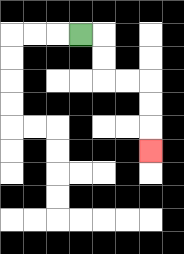{'start': '[3, 1]', 'end': '[6, 6]', 'path_directions': 'R,D,D,R,R,D,D,D', 'path_coordinates': '[[3, 1], [4, 1], [4, 2], [4, 3], [5, 3], [6, 3], [6, 4], [6, 5], [6, 6]]'}